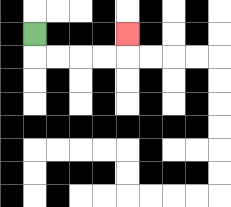{'start': '[1, 1]', 'end': '[5, 1]', 'path_directions': 'D,R,R,R,R,U', 'path_coordinates': '[[1, 1], [1, 2], [2, 2], [3, 2], [4, 2], [5, 2], [5, 1]]'}